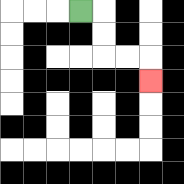{'start': '[3, 0]', 'end': '[6, 3]', 'path_directions': 'R,D,D,R,R,D', 'path_coordinates': '[[3, 0], [4, 0], [4, 1], [4, 2], [5, 2], [6, 2], [6, 3]]'}